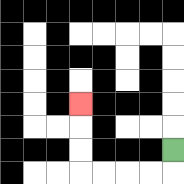{'start': '[7, 6]', 'end': '[3, 4]', 'path_directions': 'D,L,L,L,L,U,U,U', 'path_coordinates': '[[7, 6], [7, 7], [6, 7], [5, 7], [4, 7], [3, 7], [3, 6], [3, 5], [3, 4]]'}